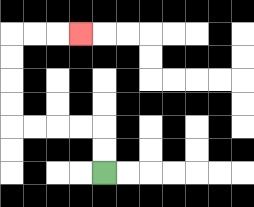{'start': '[4, 7]', 'end': '[3, 1]', 'path_directions': 'U,U,L,L,L,L,U,U,U,U,R,R,R', 'path_coordinates': '[[4, 7], [4, 6], [4, 5], [3, 5], [2, 5], [1, 5], [0, 5], [0, 4], [0, 3], [0, 2], [0, 1], [1, 1], [2, 1], [3, 1]]'}